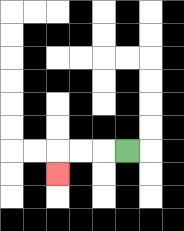{'start': '[5, 6]', 'end': '[2, 7]', 'path_directions': 'L,L,L,D', 'path_coordinates': '[[5, 6], [4, 6], [3, 6], [2, 6], [2, 7]]'}